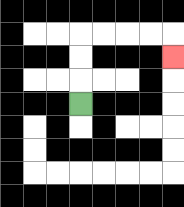{'start': '[3, 4]', 'end': '[7, 2]', 'path_directions': 'U,U,U,R,R,R,R,D', 'path_coordinates': '[[3, 4], [3, 3], [3, 2], [3, 1], [4, 1], [5, 1], [6, 1], [7, 1], [7, 2]]'}